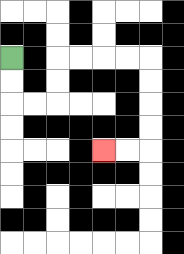{'start': '[0, 2]', 'end': '[4, 6]', 'path_directions': 'D,D,R,R,U,U,R,R,R,R,D,D,D,D,L,L', 'path_coordinates': '[[0, 2], [0, 3], [0, 4], [1, 4], [2, 4], [2, 3], [2, 2], [3, 2], [4, 2], [5, 2], [6, 2], [6, 3], [6, 4], [6, 5], [6, 6], [5, 6], [4, 6]]'}